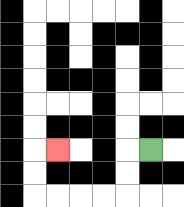{'start': '[6, 6]', 'end': '[2, 6]', 'path_directions': 'L,D,D,L,L,L,L,U,U,R', 'path_coordinates': '[[6, 6], [5, 6], [5, 7], [5, 8], [4, 8], [3, 8], [2, 8], [1, 8], [1, 7], [1, 6], [2, 6]]'}